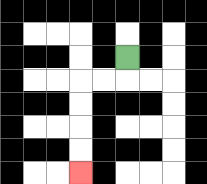{'start': '[5, 2]', 'end': '[3, 7]', 'path_directions': 'D,L,L,D,D,D,D', 'path_coordinates': '[[5, 2], [5, 3], [4, 3], [3, 3], [3, 4], [3, 5], [3, 6], [3, 7]]'}